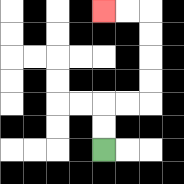{'start': '[4, 6]', 'end': '[4, 0]', 'path_directions': 'U,U,R,R,U,U,U,U,L,L', 'path_coordinates': '[[4, 6], [4, 5], [4, 4], [5, 4], [6, 4], [6, 3], [6, 2], [6, 1], [6, 0], [5, 0], [4, 0]]'}